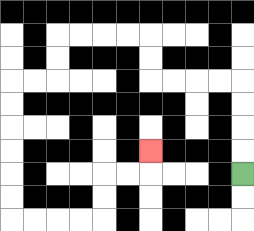{'start': '[10, 7]', 'end': '[6, 6]', 'path_directions': 'U,U,U,U,L,L,L,L,U,U,L,L,L,L,D,D,L,L,D,D,D,D,D,D,R,R,R,R,U,U,R,R,U', 'path_coordinates': '[[10, 7], [10, 6], [10, 5], [10, 4], [10, 3], [9, 3], [8, 3], [7, 3], [6, 3], [6, 2], [6, 1], [5, 1], [4, 1], [3, 1], [2, 1], [2, 2], [2, 3], [1, 3], [0, 3], [0, 4], [0, 5], [0, 6], [0, 7], [0, 8], [0, 9], [1, 9], [2, 9], [3, 9], [4, 9], [4, 8], [4, 7], [5, 7], [6, 7], [6, 6]]'}